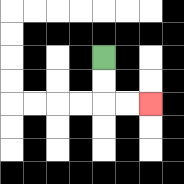{'start': '[4, 2]', 'end': '[6, 4]', 'path_directions': 'D,D,R,R', 'path_coordinates': '[[4, 2], [4, 3], [4, 4], [5, 4], [6, 4]]'}